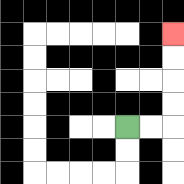{'start': '[5, 5]', 'end': '[7, 1]', 'path_directions': 'R,R,U,U,U,U', 'path_coordinates': '[[5, 5], [6, 5], [7, 5], [7, 4], [7, 3], [7, 2], [7, 1]]'}